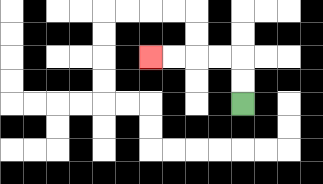{'start': '[10, 4]', 'end': '[6, 2]', 'path_directions': 'U,U,L,L,L,L', 'path_coordinates': '[[10, 4], [10, 3], [10, 2], [9, 2], [8, 2], [7, 2], [6, 2]]'}